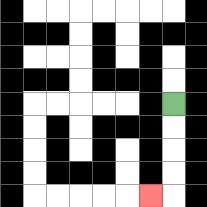{'start': '[7, 4]', 'end': '[6, 8]', 'path_directions': 'D,D,D,D,L', 'path_coordinates': '[[7, 4], [7, 5], [7, 6], [7, 7], [7, 8], [6, 8]]'}